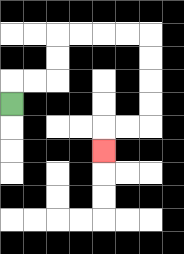{'start': '[0, 4]', 'end': '[4, 6]', 'path_directions': 'U,R,R,U,U,R,R,R,R,D,D,D,D,L,L,D', 'path_coordinates': '[[0, 4], [0, 3], [1, 3], [2, 3], [2, 2], [2, 1], [3, 1], [4, 1], [5, 1], [6, 1], [6, 2], [6, 3], [6, 4], [6, 5], [5, 5], [4, 5], [4, 6]]'}